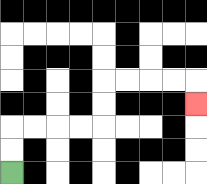{'start': '[0, 7]', 'end': '[8, 4]', 'path_directions': 'U,U,R,R,R,R,U,U,R,R,R,R,D', 'path_coordinates': '[[0, 7], [0, 6], [0, 5], [1, 5], [2, 5], [3, 5], [4, 5], [4, 4], [4, 3], [5, 3], [6, 3], [7, 3], [8, 3], [8, 4]]'}